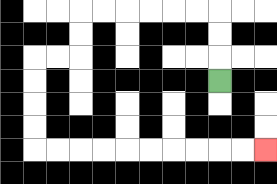{'start': '[9, 3]', 'end': '[11, 6]', 'path_directions': 'U,U,U,L,L,L,L,L,L,D,D,L,L,D,D,D,D,R,R,R,R,R,R,R,R,R,R', 'path_coordinates': '[[9, 3], [9, 2], [9, 1], [9, 0], [8, 0], [7, 0], [6, 0], [5, 0], [4, 0], [3, 0], [3, 1], [3, 2], [2, 2], [1, 2], [1, 3], [1, 4], [1, 5], [1, 6], [2, 6], [3, 6], [4, 6], [5, 6], [6, 6], [7, 6], [8, 6], [9, 6], [10, 6], [11, 6]]'}